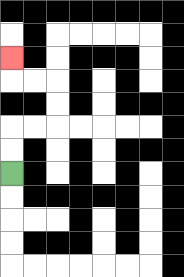{'start': '[0, 7]', 'end': '[0, 2]', 'path_directions': 'U,U,R,R,U,U,L,L,U', 'path_coordinates': '[[0, 7], [0, 6], [0, 5], [1, 5], [2, 5], [2, 4], [2, 3], [1, 3], [0, 3], [0, 2]]'}